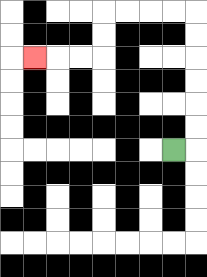{'start': '[7, 6]', 'end': '[1, 2]', 'path_directions': 'R,U,U,U,U,U,U,L,L,L,L,D,D,L,L,L', 'path_coordinates': '[[7, 6], [8, 6], [8, 5], [8, 4], [8, 3], [8, 2], [8, 1], [8, 0], [7, 0], [6, 0], [5, 0], [4, 0], [4, 1], [4, 2], [3, 2], [2, 2], [1, 2]]'}